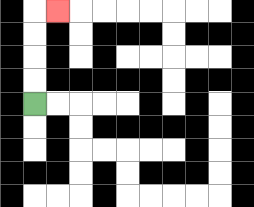{'start': '[1, 4]', 'end': '[2, 0]', 'path_directions': 'U,U,U,U,R', 'path_coordinates': '[[1, 4], [1, 3], [1, 2], [1, 1], [1, 0], [2, 0]]'}